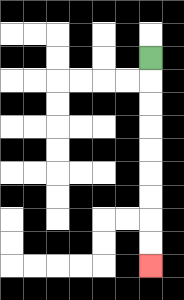{'start': '[6, 2]', 'end': '[6, 11]', 'path_directions': 'D,D,D,D,D,D,D,D,D', 'path_coordinates': '[[6, 2], [6, 3], [6, 4], [6, 5], [6, 6], [6, 7], [6, 8], [6, 9], [6, 10], [6, 11]]'}